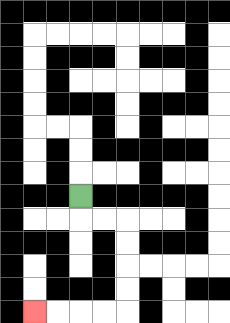{'start': '[3, 8]', 'end': '[1, 13]', 'path_directions': 'D,R,R,D,D,D,D,L,L,L,L', 'path_coordinates': '[[3, 8], [3, 9], [4, 9], [5, 9], [5, 10], [5, 11], [5, 12], [5, 13], [4, 13], [3, 13], [2, 13], [1, 13]]'}